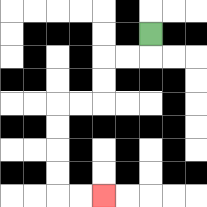{'start': '[6, 1]', 'end': '[4, 8]', 'path_directions': 'D,L,L,D,D,L,L,D,D,D,D,R,R', 'path_coordinates': '[[6, 1], [6, 2], [5, 2], [4, 2], [4, 3], [4, 4], [3, 4], [2, 4], [2, 5], [2, 6], [2, 7], [2, 8], [3, 8], [4, 8]]'}